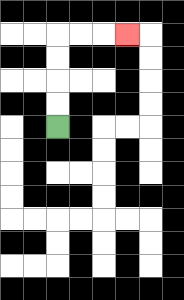{'start': '[2, 5]', 'end': '[5, 1]', 'path_directions': 'U,U,U,U,R,R,R', 'path_coordinates': '[[2, 5], [2, 4], [2, 3], [2, 2], [2, 1], [3, 1], [4, 1], [5, 1]]'}